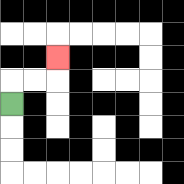{'start': '[0, 4]', 'end': '[2, 2]', 'path_directions': 'U,R,R,U', 'path_coordinates': '[[0, 4], [0, 3], [1, 3], [2, 3], [2, 2]]'}